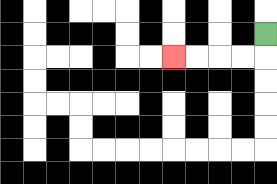{'start': '[11, 1]', 'end': '[7, 2]', 'path_directions': 'D,L,L,L,L', 'path_coordinates': '[[11, 1], [11, 2], [10, 2], [9, 2], [8, 2], [7, 2]]'}